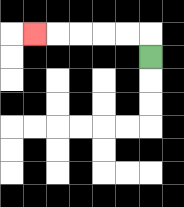{'start': '[6, 2]', 'end': '[1, 1]', 'path_directions': 'U,L,L,L,L,L', 'path_coordinates': '[[6, 2], [6, 1], [5, 1], [4, 1], [3, 1], [2, 1], [1, 1]]'}